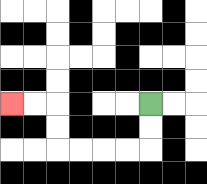{'start': '[6, 4]', 'end': '[0, 4]', 'path_directions': 'D,D,L,L,L,L,U,U,L,L', 'path_coordinates': '[[6, 4], [6, 5], [6, 6], [5, 6], [4, 6], [3, 6], [2, 6], [2, 5], [2, 4], [1, 4], [0, 4]]'}